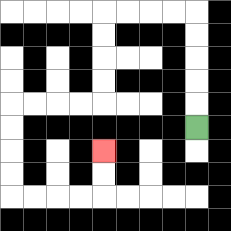{'start': '[8, 5]', 'end': '[4, 6]', 'path_directions': 'U,U,U,U,U,L,L,L,L,D,D,D,D,L,L,L,L,D,D,D,D,R,R,R,R,U,U', 'path_coordinates': '[[8, 5], [8, 4], [8, 3], [8, 2], [8, 1], [8, 0], [7, 0], [6, 0], [5, 0], [4, 0], [4, 1], [4, 2], [4, 3], [4, 4], [3, 4], [2, 4], [1, 4], [0, 4], [0, 5], [0, 6], [0, 7], [0, 8], [1, 8], [2, 8], [3, 8], [4, 8], [4, 7], [4, 6]]'}